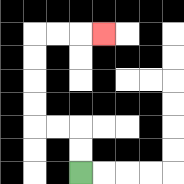{'start': '[3, 7]', 'end': '[4, 1]', 'path_directions': 'U,U,L,L,U,U,U,U,R,R,R', 'path_coordinates': '[[3, 7], [3, 6], [3, 5], [2, 5], [1, 5], [1, 4], [1, 3], [1, 2], [1, 1], [2, 1], [3, 1], [4, 1]]'}